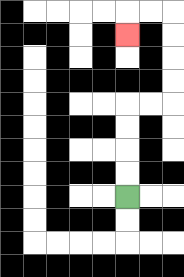{'start': '[5, 8]', 'end': '[5, 1]', 'path_directions': 'U,U,U,U,R,R,U,U,U,U,L,L,D', 'path_coordinates': '[[5, 8], [5, 7], [5, 6], [5, 5], [5, 4], [6, 4], [7, 4], [7, 3], [7, 2], [7, 1], [7, 0], [6, 0], [5, 0], [5, 1]]'}